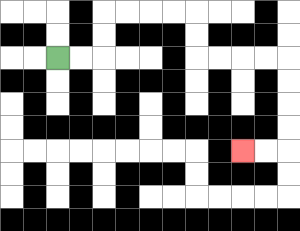{'start': '[2, 2]', 'end': '[10, 6]', 'path_directions': 'R,R,U,U,R,R,R,R,D,D,R,R,R,R,D,D,D,D,L,L', 'path_coordinates': '[[2, 2], [3, 2], [4, 2], [4, 1], [4, 0], [5, 0], [6, 0], [7, 0], [8, 0], [8, 1], [8, 2], [9, 2], [10, 2], [11, 2], [12, 2], [12, 3], [12, 4], [12, 5], [12, 6], [11, 6], [10, 6]]'}